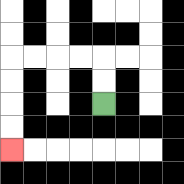{'start': '[4, 4]', 'end': '[0, 6]', 'path_directions': 'U,U,L,L,L,L,D,D,D,D', 'path_coordinates': '[[4, 4], [4, 3], [4, 2], [3, 2], [2, 2], [1, 2], [0, 2], [0, 3], [0, 4], [0, 5], [0, 6]]'}